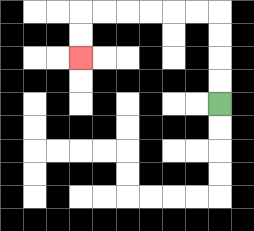{'start': '[9, 4]', 'end': '[3, 2]', 'path_directions': 'U,U,U,U,L,L,L,L,L,L,D,D', 'path_coordinates': '[[9, 4], [9, 3], [9, 2], [9, 1], [9, 0], [8, 0], [7, 0], [6, 0], [5, 0], [4, 0], [3, 0], [3, 1], [3, 2]]'}